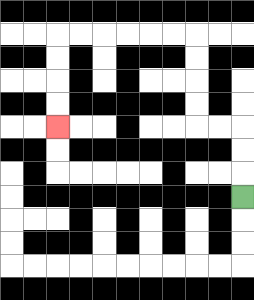{'start': '[10, 8]', 'end': '[2, 5]', 'path_directions': 'U,U,U,L,L,U,U,U,U,L,L,L,L,L,L,D,D,D,D', 'path_coordinates': '[[10, 8], [10, 7], [10, 6], [10, 5], [9, 5], [8, 5], [8, 4], [8, 3], [8, 2], [8, 1], [7, 1], [6, 1], [5, 1], [4, 1], [3, 1], [2, 1], [2, 2], [2, 3], [2, 4], [2, 5]]'}